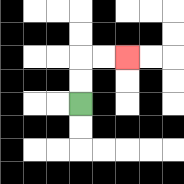{'start': '[3, 4]', 'end': '[5, 2]', 'path_directions': 'U,U,R,R', 'path_coordinates': '[[3, 4], [3, 3], [3, 2], [4, 2], [5, 2]]'}